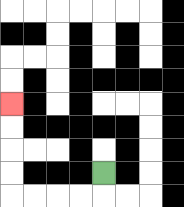{'start': '[4, 7]', 'end': '[0, 4]', 'path_directions': 'D,L,L,L,L,U,U,U,U', 'path_coordinates': '[[4, 7], [4, 8], [3, 8], [2, 8], [1, 8], [0, 8], [0, 7], [0, 6], [0, 5], [0, 4]]'}